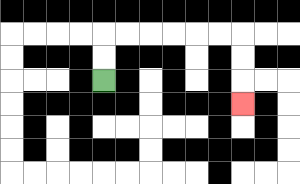{'start': '[4, 3]', 'end': '[10, 4]', 'path_directions': 'U,U,R,R,R,R,R,R,D,D,D', 'path_coordinates': '[[4, 3], [4, 2], [4, 1], [5, 1], [6, 1], [7, 1], [8, 1], [9, 1], [10, 1], [10, 2], [10, 3], [10, 4]]'}